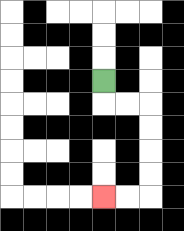{'start': '[4, 3]', 'end': '[4, 8]', 'path_directions': 'D,R,R,D,D,D,D,L,L', 'path_coordinates': '[[4, 3], [4, 4], [5, 4], [6, 4], [6, 5], [6, 6], [6, 7], [6, 8], [5, 8], [4, 8]]'}